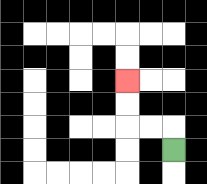{'start': '[7, 6]', 'end': '[5, 3]', 'path_directions': 'U,L,L,U,U', 'path_coordinates': '[[7, 6], [7, 5], [6, 5], [5, 5], [5, 4], [5, 3]]'}